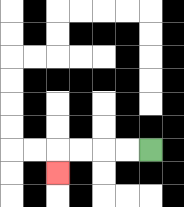{'start': '[6, 6]', 'end': '[2, 7]', 'path_directions': 'L,L,L,L,D', 'path_coordinates': '[[6, 6], [5, 6], [4, 6], [3, 6], [2, 6], [2, 7]]'}